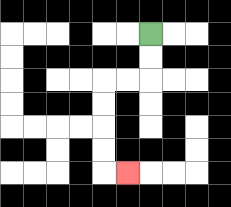{'start': '[6, 1]', 'end': '[5, 7]', 'path_directions': 'D,D,L,L,D,D,D,D,R', 'path_coordinates': '[[6, 1], [6, 2], [6, 3], [5, 3], [4, 3], [4, 4], [4, 5], [4, 6], [4, 7], [5, 7]]'}